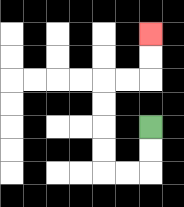{'start': '[6, 5]', 'end': '[6, 1]', 'path_directions': 'D,D,L,L,U,U,U,U,R,R,U,U', 'path_coordinates': '[[6, 5], [6, 6], [6, 7], [5, 7], [4, 7], [4, 6], [4, 5], [4, 4], [4, 3], [5, 3], [6, 3], [6, 2], [6, 1]]'}